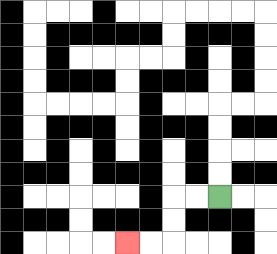{'start': '[9, 8]', 'end': '[5, 10]', 'path_directions': 'L,L,D,D,L,L', 'path_coordinates': '[[9, 8], [8, 8], [7, 8], [7, 9], [7, 10], [6, 10], [5, 10]]'}